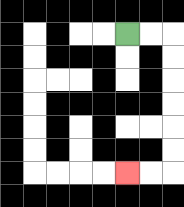{'start': '[5, 1]', 'end': '[5, 7]', 'path_directions': 'R,R,D,D,D,D,D,D,L,L', 'path_coordinates': '[[5, 1], [6, 1], [7, 1], [7, 2], [7, 3], [7, 4], [7, 5], [7, 6], [7, 7], [6, 7], [5, 7]]'}